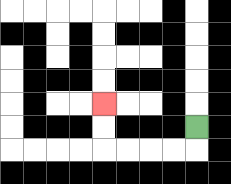{'start': '[8, 5]', 'end': '[4, 4]', 'path_directions': 'D,L,L,L,L,U,U', 'path_coordinates': '[[8, 5], [8, 6], [7, 6], [6, 6], [5, 6], [4, 6], [4, 5], [4, 4]]'}